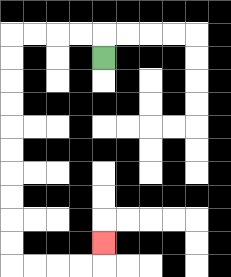{'start': '[4, 2]', 'end': '[4, 10]', 'path_directions': 'U,L,L,L,L,D,D,D,D,D,D,D,D,D,D,R,R,R,R,U', 'path_coordinates': '[[4, 2], [4, 1], [3, 1], [2, 1], [1, 1], [0, 1], [0, 2], [0, 3], [0, 4], [0, 5], [0, 6], [0, 7], [0, 8], [0, 9], [0, 10], [0, 11], [1, 11], [2, 11], [3, 11], [4, 11], [4, 10]]'}